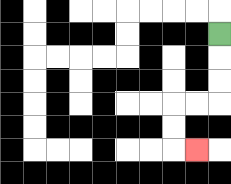{'start': '[9, 1]', 'end': '[8, 6]', 'path_directions': 'D,D,D,L,L,D,D,R', 'path_coordinates': '[[9, 1], [9, 2], [9, 3], [9, 4], [8, 4], [7, 4], [7, 5], [7, 6], [8, 6]]'}